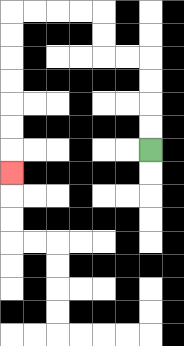{'start': '[6, 6]', 'end': '[0, 7]', 'path_directions': 'U,U,U,U,L,L,U,U,L,L,L,L,D,D,D,D,D,D,D', 'path_coordinates': '[[6, 6], [6, 5], [6, 4], [6, 3], [6, 2], [5, 2], [4, 2], [4, 1], [4, 0], [3, 0], [2, 0], [1, 0], [0, 0], [0, 1], [0, 2], [0, 3], [0, 4], [0, 5], [0, 6], [0, 7]]'}